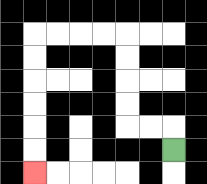{'start': '[7, 6]', 'end': '[1, 7]', 'path_directions': 'U,L,L,U,U,U,U,L,L,L,L,D,D,D,D,D,D', 'path_coordinates': '[[7, 6], [7, 5], [6, 5], [5, 5], [5, 4], [5, 3], [5, 2], [5, 1], [4, 1], [3, 1], [2, 1], [1, 1], [1, 2], [1, 3], [1, 4], [1, 5], [1, 6], [1, 7]]'}